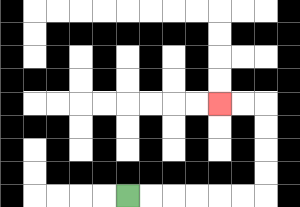{'start': '[5, 8]', 'end': '[9, 4]', 'path_directions': 'R,R,R,R,R,R,U,U,U,U,L,L', 'path_coordinates': '[[5, 8], [6, 8], [7, 8], [8, 8], [9, 8], [10, 8], [11, 8], [11, 7], [11, 6], [11, 5], [11, 4], [10, 4], [9, 4]]'}